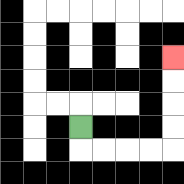{'start': '[3, 5]', 'end': '[7, 2]', 'path_directions': 'D,R,R,R,R,U,U,U,U', 'path_coordinates': '[[3, 5], [3, 6], [4, 6], [5, 6], [6, 6], [7, 6], [7, 5], [7, 4], [7, 3], [7, 2]]'}